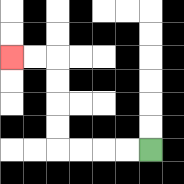{'start': '[6, 6]', 'end': '[0, 2]', 'path_directions': 'L,L,L,L,U,U,U,U,L,L', 'path_coordinates': '[[6, 6], [5, 6], [4, 6], [3, 6], [2, 6], [2, 5], [2, 4], [2, 3], [2, 2], [1, 2], [0, 2]]'}